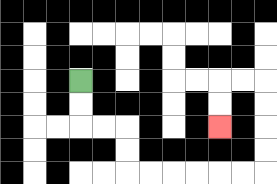{'start': '[3, 3]', 'end': '[9, 5]', 'path_directions': 'D,D,R,R,D,D,R,R,R,R,R,R,U,U,U,U,L,L,D,D', 'path_coordinates': '[[3, 3], [3, 4], [3, 5], [4, 5], [5, 5], [5, 6], [5, 7], [6, 7], [7, 7], [8, 7], [9, 7], [10, 7], [11, 7], [11, 6], [11, 5], [11, 4], [11, 3], [10, 3], [9, 3], [9, 4], [9, 5]]'}